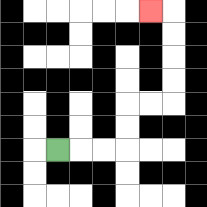{'start': '[2, 6]', 'end': '[6, 0]', 'path_directions': 'R,R,R,U,U,R,R,U,U,U,U,L', 'path_coordinates': '[[2, 6], [3, 6], [4, 6], [5, 6], [5, 5], [5, 4], [6, 4], [7, 4], [7, 3], [7, 2], [7, 1], [7, 0], [6, 0]]'}